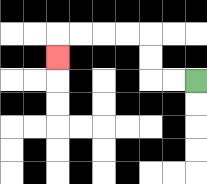{'start': '[8, 3]', 'end': '[2, 2]', 'path_directions': 'L,L,U,U,L,L,L,L,D', 'path_coordinates': '[[8, 3], [7, 3], [6, 3], [6, 2], [6, 1], [5, 1], [4, 1], [3, 1], [2, 1], [2, 2]]'}